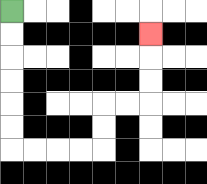{'start': '[0, 0]', 'end': '[6, 1]', 'path_directions': 'D,D,D,D,D,D,R,R,R,R,U,U,R,R,U,U,U', 'path_coordinates': '[[0, 0], [0, 1], [0, 2], [0, 3], [0, 4], [0, 5], [0, 6], [1, 6], [2, 6], [3, 6], [4, 6], [4, 5], [4, 4], [5, 4], [6, 4], [6, 3], [6, 2], [6, 1]]'}